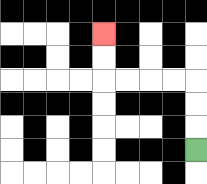{'start': '[8, 6]', 'end': '[4, 1]', 'path_directions': 'U,U,U,L,L,L,L,U,U', 'path_coordinates': '[[8, 6], [8, 5], [8, 4], [8, 3], [7, 3], [6, 3], [5, 3], [4, 3], [4, 2], [4, 1]]'}